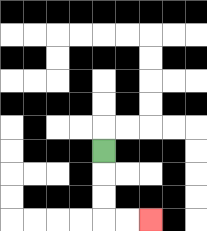{'start': '[4, 6]', 'end': '[6, 9]', 'path_directions': 'D,D,D,R,R', 'path_coordinates': '[[4, 6], [4, 7], [4, 8], [4, 9], [5, 9], [6, 9]]'}